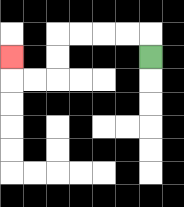{'start': '[6, 2]', 'end': '[0, 2]', 'path_directions': 'U,L,L,L,L,D,D,L,L,U', 'path_coordinates': '[[6, 2], [6, 1], [5, 1], [4, 1], [3, 1], [2, 1], [2, 2], [2, 3], [1, 3], [0, 3], [0, 2]]'}